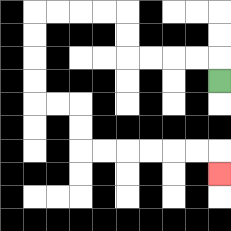{'start': '[9, 3]', 'end': '[9, 7]', 'path_directions': 'U,L,L,L,L,U,U,L,L,L,L,D,D,D,D,R,R,D,D,R,R,R,R,R,R,D', 'path_coordinates': '[[9, 3], [9, 2], [8, 2], [7, 2], [6, 2], [5, 2], [5, 1], [5, 0], [4, 0], [3, 0], [2, 0], [1, 0], [1, 1], [1, 2], [1, 3], [1, 4], [2, 4], [3, 4], [3, 5], [3, 6], [4, 6], [5, 6], [6, 6], [7, 6], [8, 6], [9, 6], [9, 7]]'}